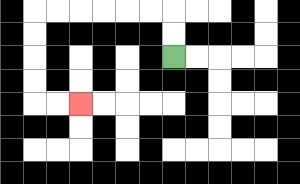{'start': '[7, 2]', 'end': '[3, 4]', 'path_directions': 'U,U,L,L,L,L,L,L,D,D,D,D,R,R', 'path_coordinates': '[[7, 2], [7, 1], [7, 0], [6, 0], [5, 0], [4, 0], [3, 0], [2, 0], [1, 0], [1, 1], [1, 2], [1, 3], [1, 4], [2, 4], [3, 4]]'}